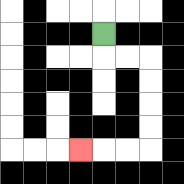{'start': '[4, 1]', 'end': '[3, 6]', 'path_directions': 'D,R,R,D,D,D,D,L,L,L', 'path_coordinates': '[[4, 1], [4, 2], [5, 2], [6, 2], [6, 3], [6, 4], [6, 5], [6, 6], [5, 6], [4, 6], [3, 6]]'}